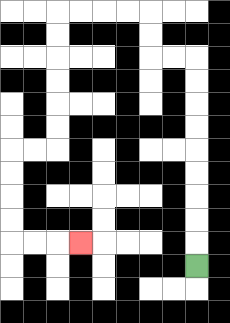{'start': '[8, 11]', 'end': '[3, 10]', 'path_directions': 'U,U,U,U,U,U,U,U,U,L,L,U,U,L,L,L,L,D,D,D,D,D,D,L,L,D,D,D,D,R,R,R', 'path_coordinates': '[[8, 11], [8, 10], [8, 9], [8, 8], [8, 7], [8, 6], [8, 5], [8, 4], [8, 3], [8, 2], [7, 2], [6, 2], [6, 1], [6, 0], [5, 0], [4, 0], [3, 0], [2, 0], [2, 1], [2, 2], [2, 3], [2, 4], [2, 5], [2, 6], [1, 6], [0, 6], [0, 7], [0, 8], [0, 9], [0, 10], [1, 10], [2, 10], [3, 10]]'}